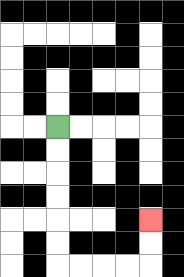{'start': '[2, 5]', 'end': '[6, 9]', 'path_directions': 'D,D,D,D,D,D,R,R,R,R,U,U', 'path_coordinates': '[[2, 5], [2, 6], [2, 7], [2, 8], [2, 9], [2, 10], [2, 11], [3, 11], [4, 11], [5, 11], [6, 11], [6, 10], [6, 9]]'}